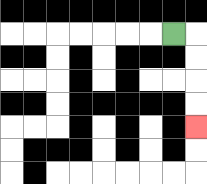{'start': '[7, 1]', 'end': '[8, 5]', 'path_directions': 'R,D,D,D,D', 'path_coordinates': '[[7, 1], [8, 1], [8, 2], [8, 3], [8, 4], [8, 5]]'}